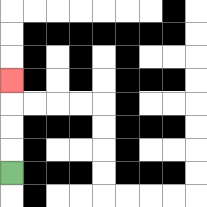{'start': '[0, 7]', 'end': '[0, 3]', 'path_directions': 'U,U,U,U', 'path_coordinates': '[[0, 7], [0, 6], [0, 5], [0, 4], [0, 3]]'}